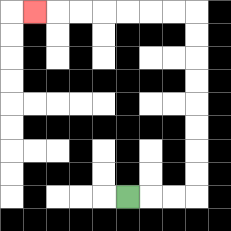{'start': '[5, 8]', 'end': '[1, 0]', 'path_directions': 'R,R,R,U,U,U,U,U,U,U,U,L,L,L,L,L,L,L', 'path_coordinates': '[[5, 8], [6, 8], [7, 8], [8, 8], [8, 7], [8, 6], [8, 5], [8, 4], [8, 3], [8, 2], [8, 1], [8, 0], [7, 0], [6, 0], [5, 0], [4, 0], [3, 0], [2, 0], [1, 0]]'}